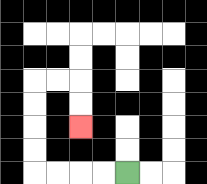{'start': '[5, 7]', 'end': '[3, 5]', 'path_directions': 'L,L,L,L,U,U,U,U,R,R,D,D', 'path_coordinates': '[[5, 7], [4, 7], [3, 7], [2, 7], [1, 7], [1, 6], [1, 5], [1, 4], [1, 3], [2, 3], [3, 3], [3, 4], [3, 5]]'}